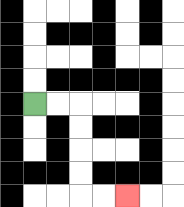{'start': '[1, 4]', 'end': '[5, 8]', 'path_directions': 'R,R,D,D,D,D,R,R', 'path_coordinates': '[[1, 4], [2, 4], [3, 4], [3, 5], [3, 6], [3, 7], [3, 8], [4, 8], [5, 8]]'}